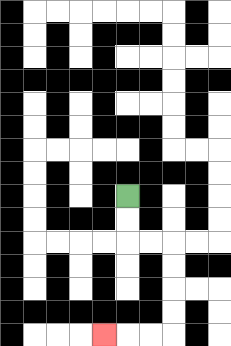{'start': '[5, 8]', 'end': '[4, 14]', 'path_directions': 'D,D,R,R,D,D,D,D,L,L,L', 'path_coordinates': '[[5, 8], [5, 9], [5, 10], [6, 10], [7, 10], [7, 11], [7, 12], [7, 13], [7, 14], [6, 14], [5, 14], [4, 14]]'}